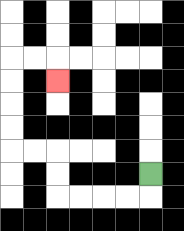{'start': '[6, 7]', 'end': '[2, 3]', 'path_directions': 'D,L,L,L,L,U,U,L,L,U,U,U,U,R,R,D', 'path_coordinates': '[[6, 7], [6, 8], [5, 8], [4, 8], [3, 8], [2, 8], [2, 7], [2, 6], [1, 6], [0, 6], [0, 5], [0, 4], [0, 3], [0, 2], [1, 2], [2, 2], [2, 3]]'}